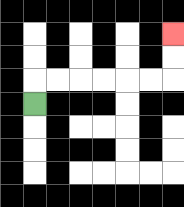{'start': '[1, 4]', 'end': '[7, 1]', 'path_directions': 'U,R,R,R,R,R,R,U,U', 'path_coordinates': '[[1, 4], [1, 3], [2, 3], [3, 3], [4, 3], [5, 3], [6, 3], [7, 3], [7, 2], [7, 1]]'}